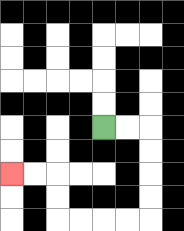{'start': '[4, 5]', 'end': '[0, 7]', 'path_directions': 'R,R,D,D,D,D,L,L,L,L,U,U,L,L', 'path_coordinates': '[[4, 5], [5, 5], [6, 5], [6, 6], [6, 7], [6, 8], [6, 9], [5, 9], [4, 9], [3, 9], [2, 9], [2, 8], [2, 7], [1, 7], [0, 7]]'}